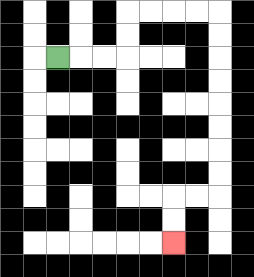{'start': '[2, 2]', 'end': '[7, 10]', 'path_directions': 'R,R,R,U,U,R,R,R,R,D,D,D,D,D,D,D,D,L,L,D,D', 'path_coordinates': '[[2, 2], [3, 2], [4, 2], [5, 2], [5, 1], [5, 0], [6, 0], [7, 0], [8, 0], [9, 0], [9, 1], [9, 2], [9, 3], [9, 4], [9, 5], [9, 6], [9, 7], [9, 8], [8, 8], [7, 8], [7, 9], [7, 10]]'}